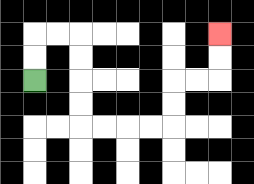{'start': '[1, 3]', 'end': '[9, 1]', 'path_directions': 'U,U,R,R,D,D,D,D,R,R,R,R,U,U,R,R,U,U', 'path_coordinates': '[[1, 3], [1, 2], [1, 1], [2, 1], [3, 1], [3, 2], [3, 3], [3, 4], [3, 5], [4, 5], [5, 5], [6, 5], [7, 5], [7, 4], [7, 3], [8, 3], [9, 3], [9, 2], [9, 1]]'}